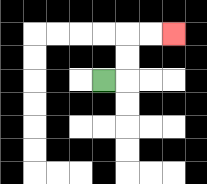{'start': '[4, 3]', 'end': '[7, 1]', 'path_directions': 'R,U,U,R,R', 'path_coordinates': '[[4, 3], [5, 3], [5, 2], [5, 1], [6, 1], [7, 1]]'}